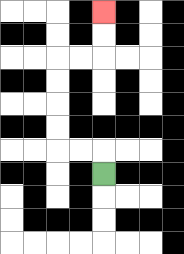{'start': '[4, 7]', 'end': '[4, 0]', 'path_directions': 'U,L,L,U,U,U,U,R,R,U,U', 'path_coordinates': '[[4, 7], [4, 6], [3, 6], [2, 6], [2, 5], [2, 4], [2, 3], [2, 2], [3, 2], [4, 2], [4, 1], [4, 0]]'}